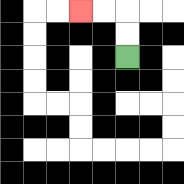{'start': '[5, 2]', 'end': '[3, 0]', 'path_directions': 'U,U,L,L', 'path_coordinates': '[[5, 2], [5, 1], [5, 0], [4, 0], [3, 0]]'}